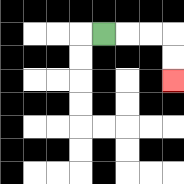{'start': '[4, 1]', 'end': '[7, 3]', 'path_directions': 'R,R,R,D,D', 'path_coordinates': '[[4, 1], [5, 1], [6, 1], [7, 1], [7, 2], [7, 3]]'}